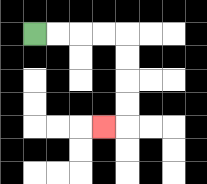{'start': '[1, 1]', 'end': '[4, 5]', 'path_directions': 'R,R,R,R,D,D,D,D,L', 'path_coordinates': '[[1, 1], [2, 1], [3, 1], [4, 1], [5, 1], [5, 2], [5, 3], [5, 4], [5, 5], [4, 5]]'}